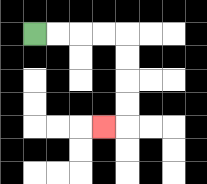{'start': '[1, 1]', 'end': '[4, 5]', 'path_directions': 'R,R,R,R,D,D,D,D,L', 'path_coordinates': '[[1, 1], [2, 1], [3, 1], [4, 1], [5, 1], [5, 2], [5, 3], [5, 4], [5, 5], [4, 5]]'}